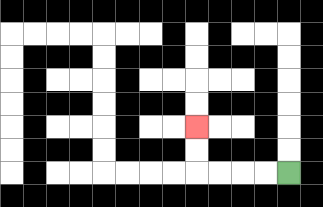{'start': '[12, 7]', 'end': '[8, 5]', 'path_directions': 'L,L,L,L,U,U', 'path_coordinates': '[[12, 7], [11, 7], [10, 7], [9, 7], [8, 7], [8, 6], [8, 5]]'}